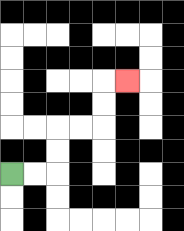{'start': '[0, 7]', 'end': '[5, 3]', 'path_directions': 'R,R,U,U,R,R,U,U,R', 'path_coordinates': '[[0, 7], [1, 7], [2, 7], [2, 6], [2, 5], [3, 5], [4, 5], [4, 4], [4, 3], [5, 3]]'}